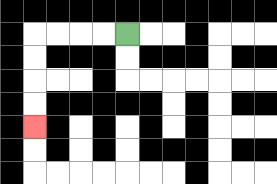{'start': '[5, 1]', 'end': '[1, 5]', 'path_directions': 'L,L,L,L,D,D,D,D', 'path_coordinates': '[[5, 1], [4, 1], [3, 1], [2, 1], [1, 1], [1, 2], [1, 3], [1, 4], [1, 5]]'}